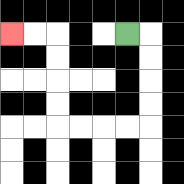{'start': '[5, 1]', 'end': '[0, 1]', 'path_directions': 'R,D,D,D,D,L,L,L,L,U,U,U,U,L,L', 'path_coordinates': '[[5, 1], [6, 1], [6, 2], [6, 3], [6, 4], [6, 5], [5, 5], [4, 5], [3, 5], [2, 5], [2, 4], [2, 3], [2, 2], [2, 1], [1, 1], [0, 1]]'}